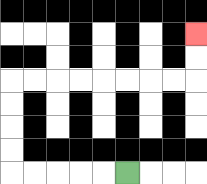{'start': '[5, 7]', 'end': '[8, 1]', 'path_directions': 'L,L,L,L,L,U,U,U,U,R,R,R,R,R,R,R,R,U,U', 'path_coordinates': '[[5, 7], [4, 7], [3, 7], [2, 7], [1, 7], [0, 7], [0, 6], [0, 5], [0, 4], [0, 3], [1, 3], [2, 3], [3, 3], [4, 3], [5, 3], [6, 3], [7, 3], [8, 3], [8, 2], [8, 1]]'}